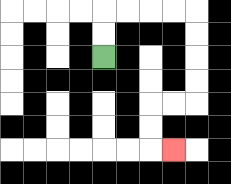{'start': '[4, 2]', 'end': '[7, 6]', 'path_directions': 'U,U,R,R,R,R,D,D,D,D,L,L,D,D,R', 'path_coordinates': '[[4, 2], [4, 1], [4, 0], [5, 0], [6, 0], [7, 0], [8, 0], [8, 1], [8, 2], [8, 3], [8, 4], [7, 4], [6, 4], [6, 5], [6, 6], [7, 6]]'}